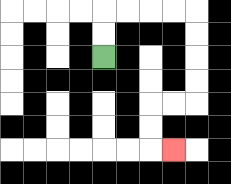{'start': '[4, 2]', 'end': '[7, 6]', 'path_directions': 'U,U,R,R,R,R,D,D,D,D,L,L,D,D,R', 'path_coordinates': '[[4, 2], [4, 1], [4, 0], [5, 0], [6, 0], [7, 0], [8, 0], [8, 1], [8, 2], [8, 3], [8, 4], [7, 4], [6, 4], [6, 5], [6, 6], [7, 6]]'}